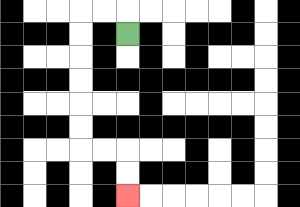{'start': '[5, 1]', 'end': '[5, 8]', 'path_directions': 'U,L,L,D,D,D,D,D,D,R,R,D,D', 'path_coordinates': '[[5, 1], [5, 0], [4, 0], [3, 0], [3, 1], [3, 2], [3, 3], [3, 4], [3, 5], [3, 6], [4, 6], [5, 6], [5, 7], [5, 8]]'}